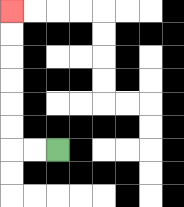{'start': '[2, 6]', 'end': '[0, 0]', 'path_directions': 'L,L,U,U,U,U,U,U', 'path_coordinates': '[[2, 6], [1, 6], [0, 6], [0, 5], [0, 4], [0, 3], [0, 2], [0, 1], [0, 0]]'}